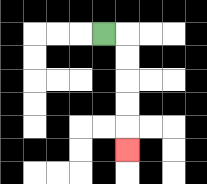{'start': '[4, 1]', 'end': '[5, 6]', 'path_directions': 'R,D,D,D,D,D', 'path_coordinates': '[[4, 1], [5, 1], [5, 2], [5, 3], [5, 4], [5, 5], [5, 6]]'}